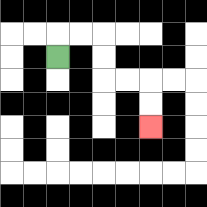{'start': '[2, 2]', 'end': '[6, 5]', 'path_directions': 'U,R,R,D,D,R,R,D,D', 'path_coordinates': '[[2, 2], [2, 1], [3, 1], [4, 1], [4, 2], [4, 3], [5, 3], [6, 3], [6, 4], [6, 5]]'}